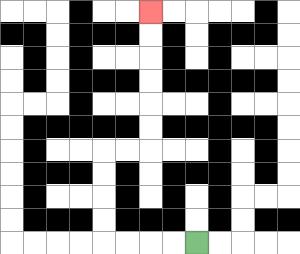{'start': '[8, 10]', 'end': '[6, 0]', 'path_directions': 'L,L,L,L,U,U,U,U,R,R,U,U,U,U,U,U', 'path_coordinates': '[[8, 10], [7, 10], [6, 10], [5, 10], [4, 10], [4, 9], [4, 8], [4, 7], [4, 6], [5, 6], [6, 6], [6, 5], [6, 4], [6, 3], [6, 2], [6, 1], [6, 0]]'}